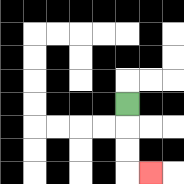{'start': '[5, 4]', 'end': '[6, 7]', 'path_directions': 'D,D,D,R', 'path_coordinates': '[[5, 4], [5, 5], [5, 6], [5, 7], [6, 7]]'}